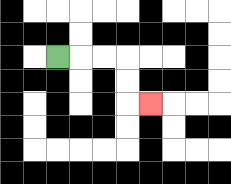{'start': '[2, 2]', 'end': '[6, 4]', 'path_directions': 'R,R,R,D,D,R', 'path_coordinates': '[[2, 2], [3, 2], [4, 2], [5, 2], [5, 3], [5, 4], [6, 4]]'}